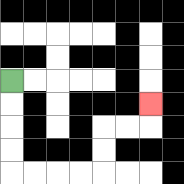{'start': '[0, 3]', 'end': '[6, 4]', 'path_directions': 'D,D,D,D,R,R,R,R,U,U,R,R,U', 'path_coordinates': '[[0, 3], [0, 4], [0, 5], [0, 6], [0, 7], [1, 7], [2, 7], [3, 7], [4, 7], [4, 6], [4, 5], [5, 5], [6, 5], [6, 4]]'}